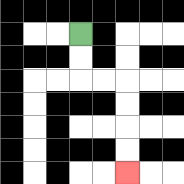{'start': '[3, 1]', 'end': '[5, 7]', 'path_directions': 'D,D,R,R,D,D,D,D', 'path_coordinates': '[[3, 1], [3, 2], [3, 3], [4, 3], [5, 3], [5, 4], [5, 5], [5, 6], [5, 7]]'}